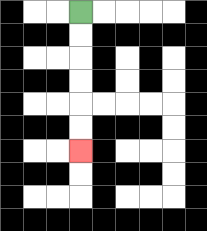{'start': '[3, 0]', 'end': '[3, 6]', 'path_directions': 'D,D,D,D,D,D', 'path_coordinates': '[[3, 0], [3, 1], [3, 2], [3, 3], [3, 4], [3, 5], [3, 6]]'}